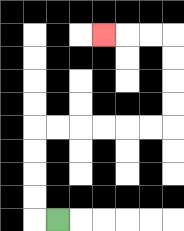{'start': '[2, 9]', 'end': '[4, 1]', 'path_directions': 'L,U,U,U,U,R,R,R,R,R,R,U,U,U,U,L,L,L', 'path_coordinates': '[[2, 9], [1, 9], [1, 8], [1, 7], [1, 6], [1, 5], [2, 5], [3, 5], [4, 5], [5, 5], [6, 5], [7, 5], [7, 4], [7, 3], [7, 2], [7, 1], [6, 1], [5, 1], [4, 1]]'}